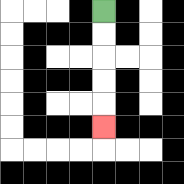{'start': '[4, 0]', 'end': '[4, 5]', 'path_directions': 'D,D,D,D,D', 'path_coordinates': '[[4, 0], [4, 1], [4, 2], [4, 3], [4, 4], [4, 5]]'}